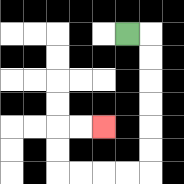{'start': '[5, 1]', 'end': '[4, 5]', 'path_directions': 'R,D,D,D,D,D,D,L,L,L,L,U,U,R,R', 'path_coordinates': '[[5, 1], [6, 1], [6, 2], [6, 3], [6, 4], [6, 5], [6, 6], [6, 7], [5, 7], [4, 7], [3, 7], [2, 7], [2, 6], [2, 5], [3, 5], [4, 5]]'}